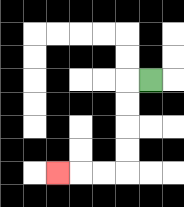{'start': '[6, 3]', 'end': '[2, 7]', 'path_directions': 'L,D,D,D,D,L,L,L', 'path_coordinates': '[[6, 3], [5, 3], [5, 4], [5, 5], [5, 6], [5, 7], [4, 7], [3, 7], [2, 7]]'}